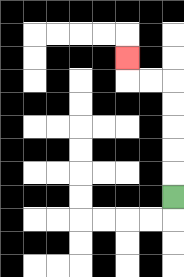{'start': '[7, 8]', 'end': '[5, 2]', 'path_directions': 'U,U,U,U,U,L,L,U', 'path_coordinates': '[[7, 8], [7, 7], [7, 6], [7, 5], [7, 4], [7, 3], [6, 3], [5, 3], [5, 2]]'}